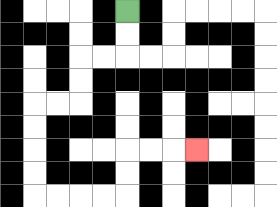{'start': '[5, 0]', 'end': '[8, 6]', 'path_directions': 'D,D,L,L,D,D,L,L,D,D,D,D,R,R,R,R,U,U,R,R,R', 'path_coordinates': '[[5, 0], [5, 1], [5, 2], [4, 2], [3, 2], [3, 3], [3, 4], [2, 4], [1, 4], [1, 5], [1, 6], [1, 7], [1, 8], [2, 8], [3, 8], [4, 8], [5, 8], [5, 7], [5, 6], [6, 6], [7, 6], [8, 6]]'}